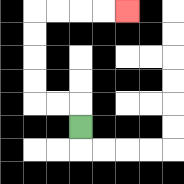{'start': '[3, 5]', 'end': '[5, 0]', 'path_directions': 'U,L,L,U,U,U,U,R,R,R,R', 'path_coordinates': '[[3, 5], [3, 4], [2, 4], [1, 4], [1, 3], [1, 2], [1, 1], [1, 0], [2, 0], [3, 0], [4, 0], [5, 0]]'}